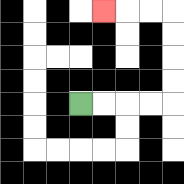{'start': '[3, 4]', 'end': '[4, 0]', 'path_directions': 'R,R,R,R,U,U,U,U,L,L,L', 'path_coordinates': '[[3, 4], [4, 4], [5, 4], [6, 4], [7, 4], [7, 3], [7, 2], [7, 1], [7, 0], [6, 0], [5, 0], [4, 0]]'}